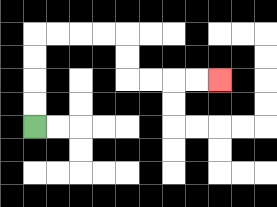{'start': '[1, 5]', 'end': '[9, 3]', 'path_directions': 'U,U,U,U,R,R,R,R,D,D,R,R,R,R', 'path_coordinates': '[[1, 5], [1, 4], [1, 3], [1, 2], [1, 1], [2, 1], [3, 1], [4, 1], [5, 1], [5, 2], [5, 3], [6, 3], [7, 3], [8, 3], [9, 3]]'}